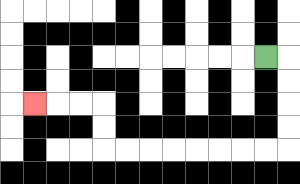{'start': '[11, 2]', 'end': '[1, 4]', 'path_directions': 'R,D,D,D,D,L,L,L,L,L,L,L,L,U,U,L,L,L', 'path_coordinates': '[[11, 2], [12, 2], [12, 3], [12, 4], [12, 5], [12, 6], [11, 6], [10, 6], [9, 6], [8, 6], [7, 6], [6, 6], [5, 6], [4, 6], [4, 5], [4, 4], [3, 4], [2, 4], [1, 4]]'}